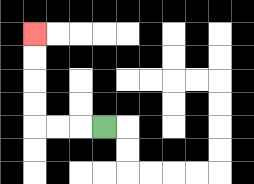{'start': '[4, 5]', 'end': '[1, 1]', 'path_directions': 'L,L,L,U,U,U,U', 'path_coordinates': '[[4, 5], [3, 5], [2, 5], [1, 5], [1, 4], [1, 3], [1, 2], [1, 1]]'}